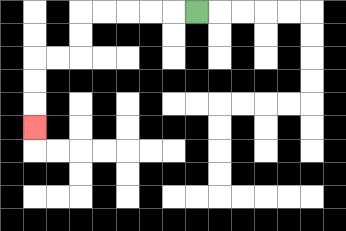{'start': '[8, 0]', 'end': '[1, 5]', 'path_directions': 'L,L,L,L,L,D,D,L,L,D,D,D', 'path_coordinates': '[[8, 0], [7, 0], [6, 0], [5, 0], [4, 0], [3, 0], [3, 1], [3, 2], [2, 2], [1, 2], [1, 3], [1, 4], [1, 5]]'}